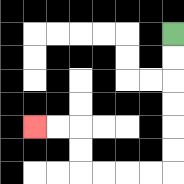{'start': '[7, 1]', 'end': '[1, 5]', 'path_directions': 'D,D,D,D,D,D,L,L,L,L,U,U,L,L', 'path_coordinates': '[[7, 1], [7, 2], [7, 3], [7, 4], [7, 5], [7, 6], [7, 7], [6, 7], [5, 7], [4, 7], [3, 7], [3, 6], [3, 5], [2, 5], [1, 5]]'}